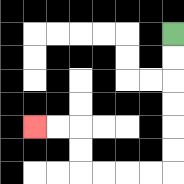{'start': '[7, 1]', 'end': '[1, 5]', 'path_directions': 'D,D,D,D,D,D,L,L,L,L,U,U,L,L', 'path_coordinates': '[[7, 1], [7, 2], [7, 3], [7, 4], [7, 5], [7, 6], [7, 7], [6, 7], [5, 7], [4, 7], [3, 7], [3, 6], [3, 5], [2, 5], [1, 5]]'}